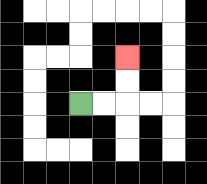{'start': '[3, 4]', 'end': '[5, 2]', 'path_directions': 'R,R,U,U', 'path_coordinates': '[[3, 4], [4, 4], [5, 4], [5, 3], [5, 2]]'}